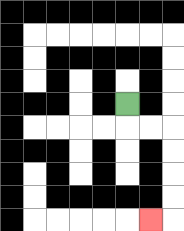{'start': '[5, 4]', 'end': '[6, 9]', 'path_directions': 'D,R,R,D,D,D,D,L', 'path_coordinates': '[[5, 4], [5, 5], [6, 5], [7, 5], [7, 6], [7, 7], [7, 8], [7, 9], [6, 9]]'}